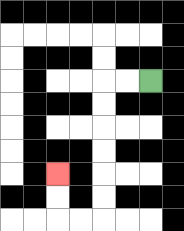{'start': '[6, 3]', 'end': '[2, 7]', 'path_directions': 'L,L,D,D,D,D,D,D,L,L,U,U', 'path_coordinates': '[[6, 3], [5, 3], [4, 3], [4, 4], [4, 5], [4, 6], [4, 7], [4, 8], [4, 9], [3, 9], [2, 9], [2, 8], [2, 7]]'}